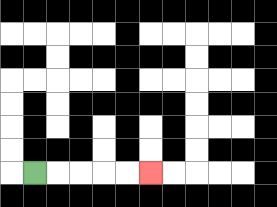{'start': '[1, 7]', 'end': '[6, 7]', 'path_directions': 'R,R,R,R,R', 'path_coordinates': '[[1, 7], [2, 7], [3, 7], [4, 7], [5, 7], [6, 7]]'}